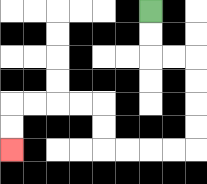{'start': '[6, 0]', 'end': '[0, 6]', 'path_directions': 'D,D,R,R,D,D,D,D,L,L,L,L,U,U,L,L,L,L,D,D', 'path_coordinates': '[[6, 0], [6, 1], [6, 2], [7, 2], [8, 2], [8, 3], [8, 4], [8, 5], [8, 6], [7, 6], [6, 6], [5, 6], [4, 6], [4, 5], [4, 4], [3, 4], [2, 4], [1, 4], [0, 4], [0, 5], [0, 6]]'}